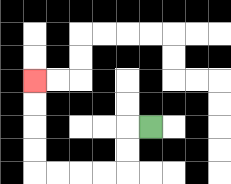{'start': '[6, 5]', 'end': '[1, 3]', 'path_directions': 'L,D,D,L,L,L,L,U,U,U,U', 'path_coordinates': '[[6, 5], [5, 5], [5, 6], [5, 7], [4, 7], [3, 7], [2, 7], [1, 7], [1, 6], [1, 5], [1, 4], [1, 3]]'}